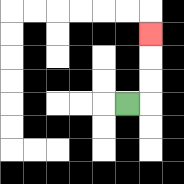{'start': '[5, 4]', 'end': '[6, 1]', 'path_directions': 'R,U,U,U', 'path_coordinates': '[[5, 4], [6, 4], [6, 3], [6, 2], [6, 1]]'}